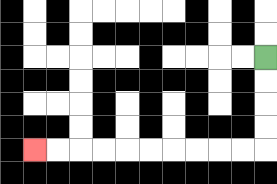{'start': '[11, 2]', 'end': '[1, 6]', 'path_directions': 'D,D,D,D,L,L,L,L,L,L,L,L,L,L', 'path_coordinates': '[[11, 2], [11, 3], [11, 4], [11, 5], [11, 6], [10, 6], [9, 6], [8, 6], [7, 6], [6, 6], [5, 6], [4, 6], [3, 6], [2, 6], [1, 6]]'}